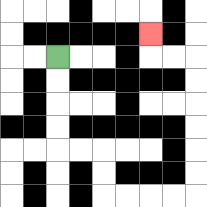{'start': '[2, 2]', 'end': '[6, 1]', 'path_directions': 'D,D,D,D,R,R,D,D,R,R,R,R,U,U,U,U,U,U,L,L,U', 'path_coordinates': '[[2, 2], [2, 3], [2, 4], [2, 5], [2, 6], [3, 6], [4, 6], [4, 7], [4, 8], [5, 8], [6, 8], [7, 8], [8, 8], [8, 7], [8, 6], [8, 5], [8, 4], [8, 3], [8, 2], [7, 2], [6, 2], [6, 1]]'}